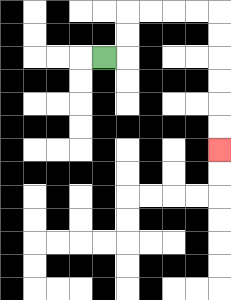{'start': '[4, 2]', 'end': '[9, 6]', 'path_directions': 'R,U,U,R,R,R,R,D,D,D,D,D,D', 'path_coordinates': '[[4, 2], [5, 2], [5, 1], [5, 0], [6, 0], [7, 0], [8, 0], [9, 0], [9, 1], [9, 2], [9, 3], [9, 4], [9, 5], [9, 6]]'}